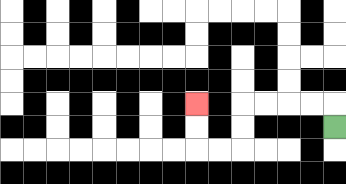{'start': '[14, 5]', 'end': '[8, 4]', 'path_directions': 'U,L,L,L,L,D,D,L,L,U,U', 'path_coordinates': '[[14, 5], [14, 4], [13, 4], [12, 4], [11, 4], [10, 4], [10, 5], [10, 6], [9, 6], [8, 6], [8, 5], [8, 4]]'}